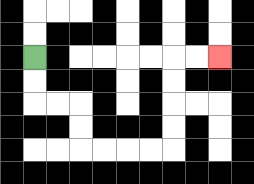{'start': '[1, 2]', 'end': '[9, 2]', 'path_directions': 'D,D,R,R,D,D,R,R,R,R,U,U,U,U,R,R', 'path_coordinates': '[[1, 2], [1, 3], [1, 4], [2, 4], [3, 4], [3, 5], [3, 6], [4, 6], [5, 6], [6, 6], [7, 6], [7, 5], [7, 4], [7, 3], [7, 2], [8, 2], [9, 2]]'}